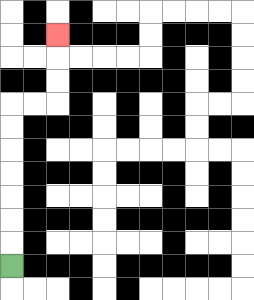{'start': '[0, 11]', 'end': '[2, 1]', 'path_directions': 'U,U,U,U,U,U,U,R,R,U,U,U', 'path_coordinates': '[[0, 11], [0, 10], [0, 9], [0, 8], [0, 7], [0, 6], [0, 5], [0, 4], [1, 4], [2, 4], [2, 3], [2, 2], [2, 1]]'}